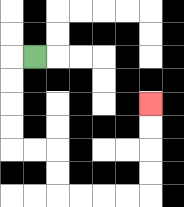{'start': '[1, 2]', 'end': '[6, 4]', 'path_directions': 'L,D,D,D,D,R,R,D,D,R,R,R,R,U,U,U,U', 'path_coordinates': '[[1, 2], [0, 2], [0, 3], [0, 4], [0, 5], [0, 6], [1, 6], [2, 6], [2, 7], [2, 8], [3, 8], [4, 8], [5, 8], [6, 8], [6, 7], [6, 6], [6, 5], [6, 4]]'}